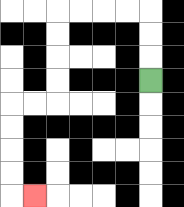{'start': '[6, 3]', 'end': '[1, 8]', 'path_directions': 'U,U,U,L,L,L,L,D,D,D,D,L,L,D,D,D,D,R', 'path_coordinates': '[[6, 3], [6, 2], [6, 1], [6, 0], [5, 0], [4, 0], [3, 0], [2, 0], [2, 1], [2, 2], [2, 3], [2, 4], [1, 4], [0, 4], [0, 5], [0, 6], [0, 7], [0, 8], [1, 8]]'}